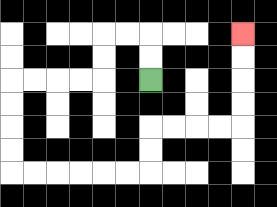{'start': '[6, 3]', 'end': '[10, 1]', 'path_directions': 'U,U,L,L,D,D,L,L,L,L,D,D,D,D,R,R,R,R,R,R,U,U,R,R,R,R,U,U,U,U', 'path_coordinates': '[[6, 3], [6, 2], [6, 1], [5, 1], [4, 1], [4, 2], [4, 3], [3, 3], [2, 3], [1, 3], [0, 3], [0, 4], [0, 5], [0, 6], [0, 7], [1, 7], [2, 7], [3, 7], [4, 7], [5, 7], [6, 7], [6, 6], [6, 5], [7, 5], [8, 5], [9, 5], [10, 5], [10, 4], [10, 3], [10, 2], [10, 1]]'}